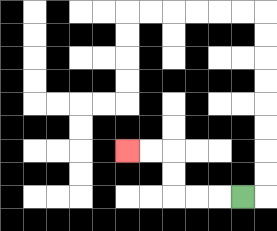{'start': '[10, 8]', 'end': '[5, 6]', 'path_directions': 'L,L,L,U,U,L,L', 'path_coordinates': '[[10, 8], [9, 8], [8, 8], [7, 8], [7, 7], [7, 6], [6, 6], [5, 6]]'}